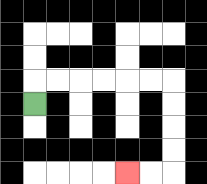{'start': '[1, 4]', 'end': '[5, 7]', 'path_directions': 'U,R,R,R,R,R,R,D,D,D,D,L,L', 'path_coordinates': '[[1, 4], [1, 3], [2, 3], [3, 3], [4, 3], [5, 3], [6, 3], [7, 3], [7, 4], [7, 5], [7, 6], [7, 7], [6, 7], [5, 7]]'}